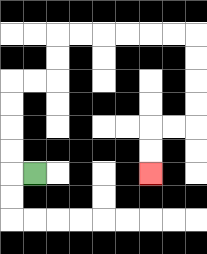{'start': '[1, 7]', 'end': '[6, 7]', 'path_directions': 'L,U,U,U,U,R,R,U,U,R,R,R,R,R,R,D,D,D,D,L,L,D,D', 'path_coordinates': '[[1, 7], [0, 7], [0, 6], [0, 5], [0, 4], [0, 3], [1, 3], [2, 3], [2, 2], [2, 1], [3, 1], [4, 1], [5, 1], [6, 1], [7, 1], [8, 1], [8, 2], [8, 3], [8, 4], [8, 5], [7, 5], [6, 5], [6, 6], [6, 7]]'}